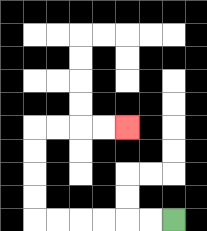{'start': '[7, 9]', 'end': '[5, 5]', 'path_directions': 'L,L,L,L,L,L,U,U,U,U,R,R,R,R', 'path_coordinates': '[[7, 9], [6, 9], [5, 9], [4, 9], [3, 9], [2, 9], [1, 9], [1, 8], [1, 7], [1, 6], [1, 5], [2, 5], [3, 5], [4, 5], [5, 5]]'}